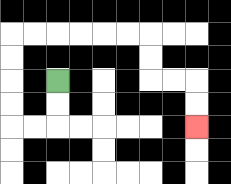{'start': '[2, 3]', 'end': '[8, 5]', 'path_directions': 'D,D,L,L,U,U,U,U,R,R,R,R,R,R,D,D,R,R,D,D', 'path_coordinates': '[[2, 3], [2, 4], [2, 5], [1, 5], [0, 5], [0, 4], [0, 3], [0, 2], [0, 1], [1, 1], [2, 1], [3, 1], [4, 1], [5, 1], [6, 1], [6, 2], [6, 3], [7, 3], [8, 3], [8, 4], [8, 5]]'}